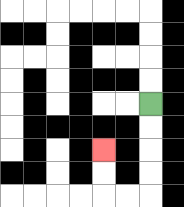{'start': '[6, 4]', 'end': '[4, 6]', 'path_directions': 'D,D,D,D,L,L,U,U', 'path_coordinates': '[[6, 4], [6, 5], [6, 6], [6, 7], [6, 8], [5, 8], [4, 8], [4, 7], [4, 6]]'}